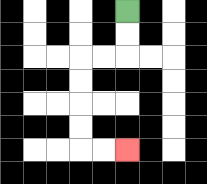{'start': '[5, 0]', 'end': '[5, 6]', 'path_directions': 'D,D,L,L,D,D,D,D,R,R', 'path_coordinates': '[[5, 0], [5, 1], [5, 2], [4, 2], [3, 2], [3, 3], [3, 4], [3, 5], [3, 6], [4, 6], [5, 6]]'}